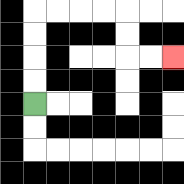{'start': '[1, 4]', 'end': '[7, 2]', 'path_directions': 'U,U,U,U,R,R,R,R,D,D,R,R', 'path_coordinates': '[[1, 4], [1, 3], [1, 2], [1, 1], [1, 0], [2, 0], [3, 0], [4, 0], [5, 0], [5, 1], [5, 2], [6, 2], [7, 2]]'}